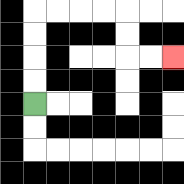{'start': '[1, 4]', 'end': '[7, 2]', 'path_directions': 'U,U,U,U,R,R,R,R,D,D,R,R', 'path_coordinates': '[[1, 4], [1, 3], [1, 2], [1, 1], [1, 0], [2, 0], [3, 0], [4, 0], [5, 0], [5, 1], [5, 2], [6, 2], [7, 2]]'}